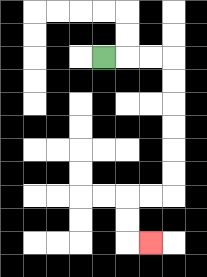{'start': '[4, 2]', 'end': '[6, 10]', 'path_directions': 'R,R,R,D,D,D,D,D,D,L,L,D,D,R', 'path_coordinates': '[[4, 2], [5, 2], [6, 2], [7, 2], [7, 3], [7, 4], [7, 5], [7, 6], [7, 7], [7, 8], [6, 8], [5, 8], [5, 9], [5, 10], [6, 10]]'}